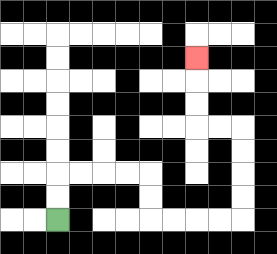{'start': '[2, 9]', 'end': '[8, 2]', 'path_directions': 'U,U,R,R,R,R,D,D,R,R,R,R,U,U,U,U,L,L,U,U,U', 'path_coordinates': '[[2, 9], [2, 8], [2, 7], [3, 7], [4, 7], [5, 7], [6, 7], [6, 8], [6, 9], [7, 9], [8, 9], [9, 9], [10, 9], [10, 8], [10, 7], [10, 6], [10, 5], [9, 5], [8, 5], [8, 4], [8, 3], [8, 2]]'}